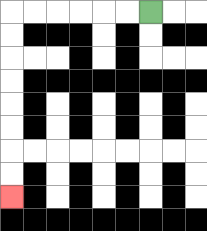{'start': '[6, 0]', 'end': '[0, 8]', 'path_directions': 'L,L,L,L,L,L,D,D,D,D,D,D,D,D', 'path_coordinates': '[[6, 0], [5, 0], [4, 0], [3, 0], [2, 0], [1, 0], [0, 0], [0, 1], [0, 2], [0, 3], [0, 4], [0, 5], [0, 6], [0, 7], [0, 8]]'}